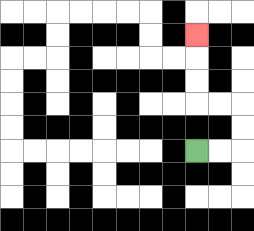{'start': '[8, 6]', 'end': '[8, 1]', 'path_directions': 'R,R,U,U,L,L,U,U,U', 'path_coordinates': '[[8, 6], [9, 6], [10, 6], [10, 5], [10, 4], [9, 4], [8, 4], [8, 3], [8, 2], [8, 1]]'}